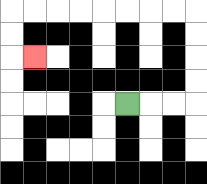{'start': '[5, 4]', 'end': '[1, 2]', 'path_directions': 'R,R,R,U,U,U,U,L,L,L,L,L,L,L,L,D,D,R', 'path_coordinates': '[[5, 4], [6, 4], [7, 4], [8, 4], [8, 3], [8, 2], [8, 1], [8, 0], [7, 0], [6, 0], [5, 0], [4, 0], [3, 0], [2, 0], [1, 0], [0, 0], [0, 1], [0, 2], [1, 2]]'}